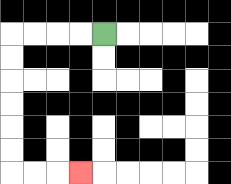{'start': '[4, 1]', 'end': '[3, 7]', 'path_directions': 'L,L,L,L,D,D,D,D,D,D,R,R,R', 'path_coordinates': '[[4, 1], [3, 1], [2, 1], [1, 1], [0, 1], [0, 2], [0, 3], [0, 4], [0, 5], [0, 6], [0, 7], [1, 7], [2, 7], [3, 7]]'}